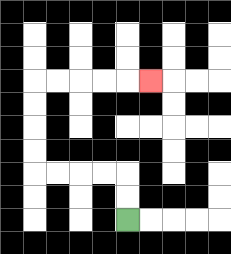{'start': '[5, 9]', 'end': '[6, 3]', 'path_directions': 'U,U,L,L,L,L,U,U,U,U,R,R,R,R,R', 'path_coordinates': '[[5, 9], [5, 8], [5, 7], [4, 7], [3, 7], [2, 7], [1, 7], [1, 6], [1, 5], [1, 4], [1, 3], [2, 3], [3, 3], [4, 3], [5, 3], [6, 3]]'}